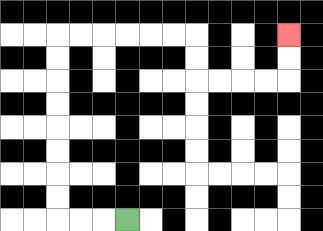{'start': '[5, 9]', 'end': '[12, 1]', 'path_directions': 'L,L,L,U,U,U,U,U,U,U,U,R,R,R,R,R,R,D,D,R,R,R,R,U,U', 'path_coordinates': '[[5, 9], [4, 9], [3, 9], [2, 9], [2, 8], [2, 7], [2, 6], [2, 5], [2, 4], [2, 3], [2, 2], [2, 1], [3, 1], [4, 1], [5, 1], [6, 1], [7, 1], [8, 1], [8, 2], [8, 3], [9, 3], [10, 3], [11, 3], [12, 3], [12, 2], [12, 1]]'}